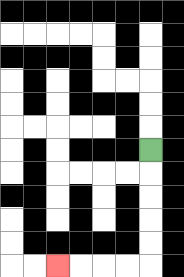{'start': '[6, 6]', 'end': '[2, 11]', 'path_directions': 'D,D,D,D,D,L,L,L,L', 'path_coordinates': '[[6, 6], [6, 7], [6, 8], [6, 9], [6, 10], [6, 11], [5, 11], [4, 11], [3, 11], [2, 11]]'}